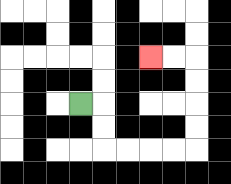{'start': '[3, 4]', 'end': '[6, 2]', 'path_directions': 'R,D,D,R,R,R,R,U,U,U,U,L,L', 'path_coordinates': '[[3, 4], [4, 4], [4, 5], [4, 6], [5, 6], [6, 6], [7, 6], [8, 6], [8, 5], [8, 4], [8, 3], [8, 2], [7, 2], [6, 2]]'}